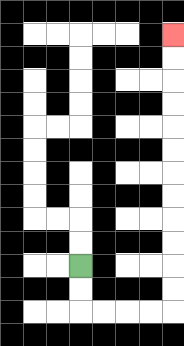{'start': '[3, 11]', 'end': '[7, 1]', 'path_directions': 'D,D,R,R,R,R,U,U,U,U,U,U,U,U,U,U,U,U', 'path_coordinates': '[[3, 11], [3, 12], [3, 13], [4, 13], [5, 13], [6, 13], [7, 13], [7, 12], [7, 11], [7, 10], [7, 9], [7, 8], [7, 7], [7, 6], [7, 5], [7, 4], [7, 3], [7, 2], [7, 1]]'}